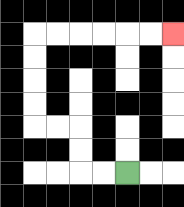{'start': '[5, 7]', 'end': '[7, 1]', 'path_directions': 'L,L,U,U,L,L,U,U,U,U,R,R,R,R,R,R', 'path_coordinates': '[[5, 7], [4, 7], [3, 7], [3, 6], [3, 5], [2, 5], [1, 5], [1, 4], [1, 3], [1, 2], [1, 1], [2, 1], [3, 1], [4, 1], [5, 1], [6, 1], [7, 1]]'}